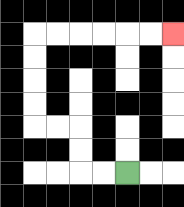{'start': '[5, 7]', 'end': '[7, 1]', 'path_directions': 'L,L,U,U,L,L,U,U,U,U,R,R,R,R,R,R', 'path_coordinates': '[[5, 7], [4, 7], [3, 7], [3, 6], [3, 5], [2, 5], [1, 5], [1, 4], [1, 3], [1, 2], [1, 1], [2, 1], [3, 1], [4, 1], [5, 1], [6, 1], [7, 1]]'}